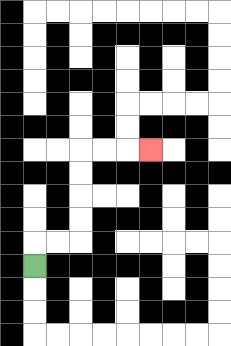{'start': '[1, 11]', 'end': '[6, 6]', 'path_directions': 'U,R,R,U,U,U,U,R,R,R', 'path_coordinates': '[[1, 11], [1, 10], [2, 10], [3, 10], [3, 9], [3, 8], [3, 7], [3, 6], [4, 6], [5, 6], [6, 6]]'}